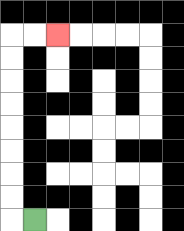{'start': '[1, 9]', 'end': '[2, 1]', 'path_directions': 'L,U,U,U,U,U,U,U,U,R,R', 'path_coordinates': '[[1, 9], [0, 9], [0, 8], [0, 7], [0, 6], [0, 5], [0, 4], [0, 3], [0, 2], [0, 1], [1, 1], [2, 1]]'}